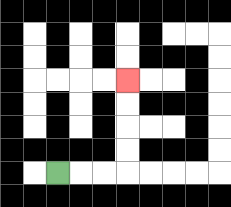{'start': '[2, 7]', 'end': '[5, 3]', 'path_directions': 'R,R,R,U,U,U,U', 'path_coordinates': '[[2, 7], [3, 7], [4, 7], [5, 7], [5, 6], [5, 5], [5, 4], [5, 3]]'}